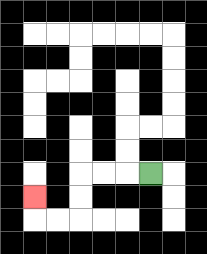{'start': '[6, 7]', 'end': '[1, 8]', 'path_directions': 'L,L,L,D,D,L,L,U', 'path_coordinates': '[[6, 7], [5, 7], [4, 7], [3, 7], [3, 8], [3, 9], [2, 9], [1, 9], [1, 8]]'}